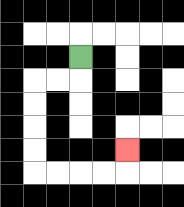{'start': '[3, 2]', 'end': '[5, 6]', 'path_directions': 'D,L,L,D,D,D,D,R,R,R,R,U', 'path_coordinates': '[[3, 2], [3, 3], [2, 3], [1, 3], [1, 4], [1, 5], [1, 6], [1, 7], [2, 7], [3, 7], [4, 7], [5, 7], [5, 6]]'}